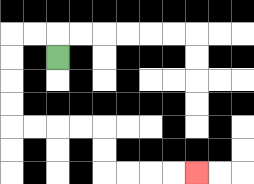{'start': '[2, 2]', 'end': '[8, 7]', 'path_directions': 'U,L,L,D,D,D,D,R,R,R,R,D,D,R,R,R,R', 'path_coordinates': '[[2, 2], [2, 1], [1, 1], [0, 1], [0, 2], [0, 3], [0, 4], [0, 5], [1, 5], [2, 5], [3, 5], [4, 5], [4, 6], [4, 7], [5, 7], [6, 7], [7, 7], [8, 7]]'}